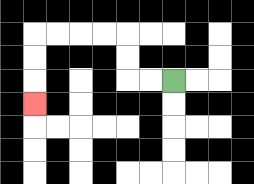{'start': '[7, 3]', 'end': '[1, 4]', 'path_directions': 'L,L,U,U,L,L,L,L,D,D,D', 'path_coordinates': '[[7, 3], [6, 3], [5, 3], [5, 2], [5, 1], [4, 1], [3, 1], [2, 1], [1, 1], [1, 2], [1, 3], [1, 4]]'}